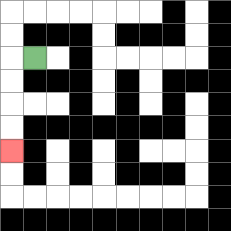{'start': '[1, 2]', 'end': '[0, 6]', 'path_directions': 'L,D,D,D,D', 'path_coordinates': '[[1, 2], [0, 2], [0, 3], [0, 4], [0, 5], [0, 6]]'}